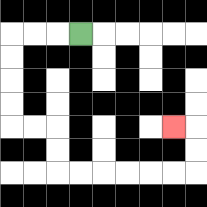{'start': '[3, 1]', 'end': '[7, 5]', 'path_directions': 'L,L,L,D,D,D,D,R,R,D,D,R,R,R,R,R,R,U,U,L', 'path_coordinates': '[[3, 1], [2, 1], [1, 1], [0, 1], [0, 2], [0, 3], [0, 4], [0, 5], [1, 5], [2, 5], [2, 6], [2, 7], [3, 7], [4, 7], [5, 7], [6, 7], [7, 7], [8, 7], [8, 6], [8, 5], [7, 5]]'}